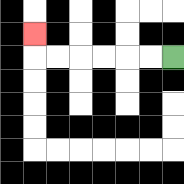{'start': '[7, 2]', 'end': '[1, 1]', 'path_directions': 'L,L,L,L,L,L,U', 'path_coordinates': '[[7, 2], [6, 2], [5, 2], [4, 2], [3, 2], [2, 2], [1, 2], [1, 1]]'}